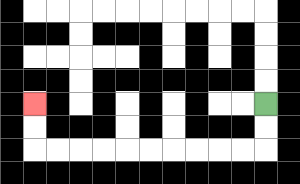{'start': '[11, 4]', 'end': '[1, 4]', 'path_directions': 'D,D,L,L,L,L,L,L,L,L,L,L,U,U', 'path_coordinates': '[[11, 4], [11, 5], [11, 6], [10, 6], [9, 6], [8, 6], [7, 6], [6, 6], [5, 6], [4, 6], [3, 6], [2, 6], [1, 6], [1, 5], [1, 4]]'}